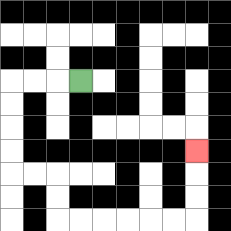{'start': '[3, 3]', 'end': '[8, 6]', 'path_directions': 'L,L,L,D,D,D,D,R,R,D,D,R,R,R,R,R,R,U,U,U', 'path_coordinates': '[[3, 3], [2, 3], [1, 3], [0, 3], [0, 4], [0, 5], [0, 6], [0, 7], [1, 7], [2, 7], [2, 8], [2, 9], [3, 9], [4, 9], [5, 9], [6, 9], [7, 9], [8, 9], [8, 8], [8, 7], [8, 6]]'}